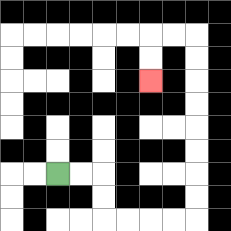{'start': '[2, 7]', 'end': '[6, 3]', 'path_directions': 'R,R,D,D,R,R,R,R,U,U,U,U,U,U,U,U,L,L,D,D', 'path_coordinates': '[[2, 7], [3, 7], [4, 7], [4, 8], [4, 9], [5, 9], [6, 9], [7, 9], [8, 9], [8, 8], [8, 7], [8, 6], [8, 5], [8, 4], [8, 3], [8, 2], [8, 1], [7, 1], [6, 1], [6, 2], [6, 3]]'}